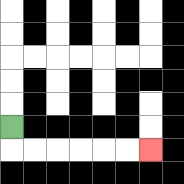{'start': '[0, 5]', 'end': '[6, 6]', 'path_directions': 'D,R,R,R,R,R,R', 'path_coordinates': '[[0, 5], [0, 6], [1, 6], [2, 6], [3, 6], [4, 6], [5, 6], [6, 6]]'}